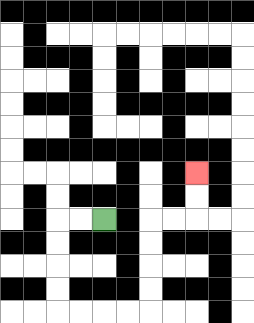{'start': '[4, 9]', 'end': '[8, 7]', 'path_directions': 'L,L,D,D,D,D,R,R,R,R,U,U,U,U,R,R,U,U', 'path_coordinates': '[[4, 9], [3, 9], [2, 9], [2, 10], [2, 11], [2, 12], [2, 13], [3, 13], [4, 13], [5, 13], [6, 13], [6, 12], [6, 11], [6, 10], [6, 9], [7, 9], [8, 9], [8, 8], [8, 7]]'}